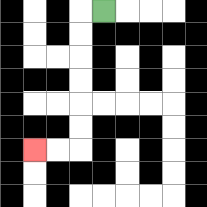{'start': '[4, 0]', 'end': '[1, 6]', 'path_directions': 'L,D,D,D,D,D,D,L,L', 'path_coordinates': '[[4, 0], [3, 0], [3, 1], [3, 2], [3, 3], [3, 4], [3, 5], [3, 6], [2, 6], [1, 6]]'}